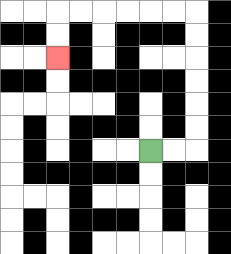{'start': '[6, 6]', 'end': '[2, 2]', 'path_directions': 'R,R,U,U,U,U,U,U,L,L,L,L,L,L,D,D', 'path_coordinates': '[[6, 6], [7, 6], [8, 6], [8, 5], [8, 4], [8, 3], [8, 2], [8, 1], [8, 0], [7, 0], [6, 0], [5, 0], [4, 0], [3, 0], [2, 0], [2, 1], [2, 2]]'}